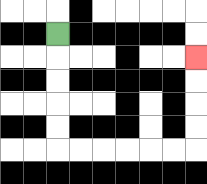{'start': '[2, 1]', 'end': '[8, 2]', 'path_directions': 'D,D,D,D,D,R,R,R,R,R,R,U,U,U,U', 'path_coordinates': '[[2, 1], [2, 2], [2, 3], [2, 4], [2, 5], [2, 6], [3, 6], [4, 6], [5, 6], [6, 6], [7, 6], [8, 6], [8, 5], [8, 4], [8, 3], [8, 2]]'}